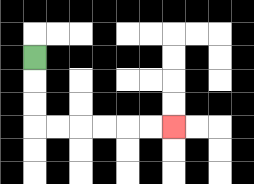{'start': '[1, 2]', 'end': '[7, 5]', 'path_directions': 'D,D,D,R,R,R,R,R,R', 'path_coordinates': '[[1, 2], [1, 3], [1, 4], [1, 5], [2, 5], [3, 5], [4, 5], [5, 5], [6, 5], [7, 5]]'}